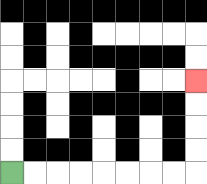{'start': '[0, 7]', 'end': '[8, 3]', 'path_directions': 'R,R,R,R,R,R,R,R,U,U,U,U', 'path_coordinates': '[[0, 7], [1, 7], [2, 7], [3, 7], [4, 7], [5, 7], [6, 7], [7, 7], [8, 7], [8, 6], [8, 5], [8, 4], [8, 3]]'}